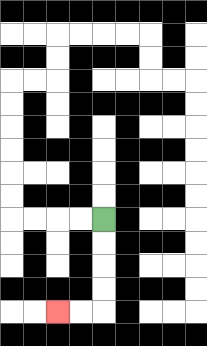{'start': '[4, 9]', 'end': '[2, 13]', 'path_directions': 'D,D,D,D,L,L', 'path_coordinates': '[[4, 9], [4, 10], [4, 11], [4, 12], [4, 13], [3, 13], [2, 13]]'}